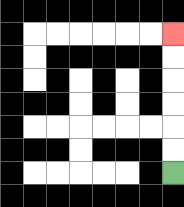{'start': '[7, 7]', 'end': '[7, 1]', 'path_directions': 'U,U,U,U,U,U', 'path_coordinates': '[[7, 7], [7, 6], [7, 5], [7, 4], [7, 3], [7, 2], [7, 1]]'}